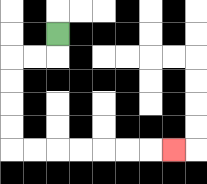{'start': '[2, 1]', 'end': '[7, 6]', 'path_directions': 'D,L,L,D,D,D,D,R,R,R,R,R,R,R', 'path_coordinates': '[[2, 1], [2, 2], [1, 2], [0, 2], [0, 3], [0, 4], [0, 5], [0, 6], [1, 6], [2, 6], [3, 6], [4, 6], [5, 6], [6, 6], [7, 6]]'}